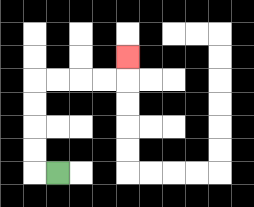{'start': '[2, 7]', 'end': '[5, 2]', 'path_directions': 'L,U,U,U,U,R,R,R,R,U', 'path_coordinates': '[[2, 7], [1, 7], [1, 6], [1, 5], [1, 4], [1, 3], [2, 3], [3, 3], [4, 3], [5, 3], [5, 2]]'}